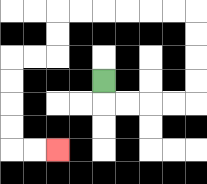{'start': '[4, 3]', 'end': '[2, 6]', 'path_directions': 'D,R,R,R,R,U,U,U,U,L,L,L,L,L,L,D,D,L,L,D,D,D,D,R,R', 'path_coordinates': '[[4, 3], [4, 4], [5, 4], [6, 4], [7, 4], [8, 4], [8, 3], [8, 2], [8, 1], [8, 0], [7, 0], [6, 0], [5, 0], [4, 0], [3, 0], [2, 0], [2, 1], [2, 2], [1, 2], [0, 2], [0, 3], [0, 4], [0, 5], [0, 6], [1, 6], [2, 6]]'}